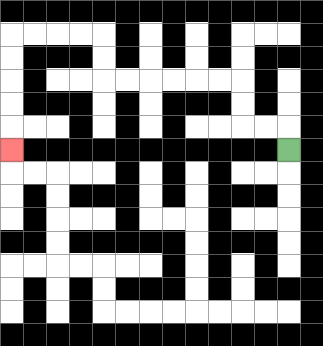{'start': '[12, 6]', 'end': '[0, 6]', 'path_directions': 'U,L,L,U,U,L,L,L,L,L,L,U,U,L,L,L,L,D,D,D,D,D', 'path_coordinates': '[[12, 6], [12, 5], [11, 5], [10, 5], [10, 4], [10, 3], [9, 3], [8, 3], [7, 3], [6, 3], [5, 3], [4, 3], [4, 2], [4, 1], [3, 1], [2, 1], [1, 1], [0, 1], [0, 2], [0, 3], [0, 4], [0, 5], [0, 6]]'}